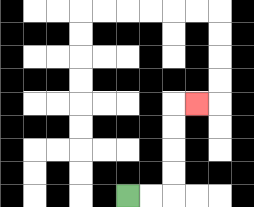{'start': '[5, 8]', 'end': '[8, 4]', 'path_directions': 'R,R,U,U,U,U,R', 'path_coordinates': '[[5, 8], [6, 8], [7, 8], [7, 7], [7, 6], [7, 5], [7, 4], [8, 4]]'}